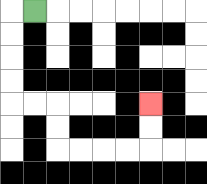{'start': '[1, 0]', 'end': '[6, 4]', 'path_directions': 'L,D,D,D,D,R,R,D,D,R,R,R,R,U,U', 'path_coordinates': '[[1, 0], [0, 0], [0, 1], [0, 2], [0, 3], [0, 4], [1, 4], [2, 4], [2, 5], [2, 6], [3, 6], [4, 6], [5, 6], [6, 6], [6, 5], [6, 4]]'}